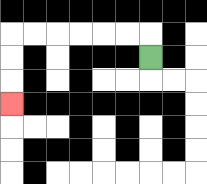{'start': '[6, 2]', 'end': '[0, 4]', 'path_directions': 'U,L,L,L,L,L,L,D,D,D', 'path_coordinates': '[[6, 2], [6, 1], [5, 1], [4, 1], [3, 1], [2, 1], [1, 1], [0, 1], [0, 2], [0, 3], [0, 4]]'}